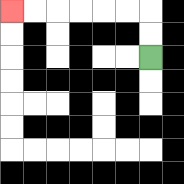{'start': '[6, 2]', 'end': '[0, 0]', 'path_directions': 'U,U,L,L,L,L,L,L', 'path_coordinates': '[[6, 2], [6, 1], [6, 0], [5, 0], [4, 0], [3, 0], [2, 0], [1, 0], [0, 0]]'}